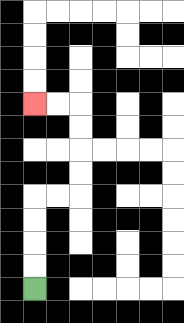{'start': '[1, 12]', 'end': '[1, 4]', 'path_directions': 'U,U,U,U,R,R,U,U,U,U,L,L', 'path_coordinates': '[[1, 12], [1, 11], [1, 10], [1, 9], [1, 8], [2, 8], [3, 8], [3, 7], [3, 6], [3, 5], [3, 4], [2, 4], [1, 4]]'}